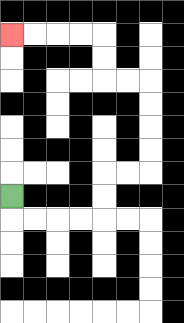{'start': '[0, 8]', 'end': '[0, 1]', 'path_directions': 'D,R,R,R,R,U,U,R,R,U,U,U,U,L,L,U,U,L,L,L,L', 'path_coordinates': '[[0, 8], [0, 9], [1, 9], [2, 9], [3, 9], [4, 9], [4, 8], [4, 7], [5, 7], [6, 7], [6, 6], [6, 5], [6, 4], [6, 3], [5, 3], [4, 3], [4, 2], [4, 1], [3, 1], [2, 1], [1, 1], [0, 1]]'}